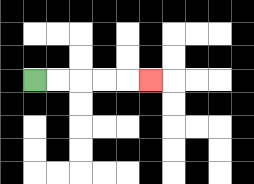{'start': '[1, 3]', 'end': '[6, 3]', 'path_directions': 'R,R,R,R,R', 'path_coordinates': '[[1, 3], [2, 3], [3, 3], [4, 3], [5, 3], [6, 3]]'}